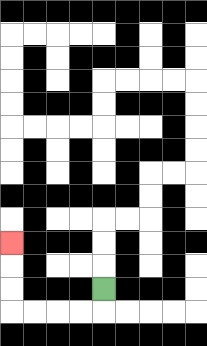{'start': '[4, 12]', 'end': '[0, 10]', 'path_directions': 'D,L,L,L,L,U,U,U', 'path_coordinates': '[[4, 12], [4, 13], [3, 13], [2, 13], [1, 13], [0, 13], [0, 12], [0, 11], [0, 10]]'}